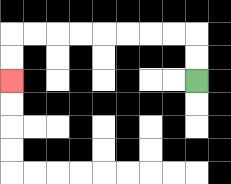{'start': '[8, 3]', 'end': '[0, 3]', 'path_directions': 'U,U,L,L,L,L,L,L,L,L,D,D', 'path_coordinates': '[[8, 3], [8, 2], [8, 1], [7, 1], [6, 1], [5, 1], [4, 1], [3, 1], [2, 1], [1, 1], [0, 1], [0, 2], [0, 3]]'}